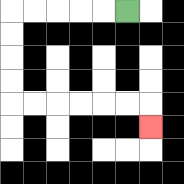{'start': '[5, 0]', 'end': '[6, 5]', 'path_directions': 'L,L,L,L,L,D,D,D,D,R,R,R,R,R,R,D', 'path_coordinates': '[[5, 0], [4, 0], [3, 0], [2, 0], [1, 0], [0, 0], [0, 1], [0, 2], [0, 3], [0, 4], [1, 4], [2, 4], [3, 4], [4, 4], [5, 4], [6, 4], [6, 5]]'}